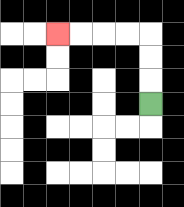{'start': '[6, 4]', 'end': '[2, 1]', 'path_directions': 'U,U,U,L,L,L,L', 'path_coordinates': '[[6, 4], [6, 3], [6, 2], [6, 1], [5, 1], [4, 1], [3, 1], [2, 1]]'}